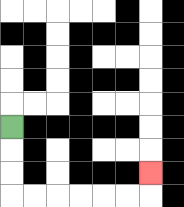{'start': '[0, 5]', 'end': '[6, 7]', 'path_directions': 'D,D,D,R,R,R,R,R,R,U', 'path_coordinates': '[[0, 5], [0, 6], [0, 7], [0, 8], [1, 8], [2, 8], [3, 8], [4, 8], [5, 8], [6, 8], [6, 7]]'}